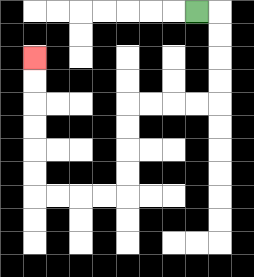{'start': '[8, 0]', 'end': '[1, 2]', 'path_directions': 'R,D,D,D,D,L,L,L,L,D,D,D,D,L,L,L,L,U,U,U,U,U,U', 'path_coordinates': '[[8, 0], [9, 0], [9, 1], [9, 2], [9, 3], [9, 4], [8, 4], [7, 4], [6, 4], [5, 4], [5, 5], [5, 6], [5, 7], [5, 8], [4, 8], [3, 8], [2, 8], [1, 8], [1, 7], [1, 6], [1, 5], [1, 4], [1, 3], [1, 2]]'}